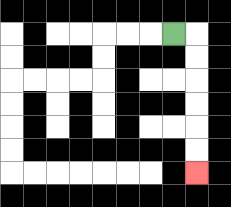{'start': '[7, 1]', 'end': '[8, 7]', 'path_directions': 'R,D,D,D,D,D,D', 'path_coordinates': '[[7, 1], [8, 1], [8, 2], [8, 3], [8, 4], [8, 5], [8, 6], [8, 7]]'}